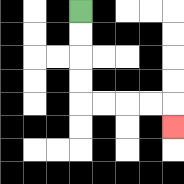{'start': '[3, 0]', 'end': '[7, 5]', 'path_directions': 'D,D,D,D,R,R,R,R,D', 'path_coordinates': '[[3, 0], [3, 1], [3, 2], [3, 3], [3, 4], [4, 4], [5, 4], [6, 4], [7, 4], [7, 5]]'}